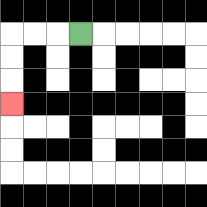{'start': '[3, 1]', 'end': '[0, 4]', 'path_directions': 'L,L,L,D,D,D', 'path_coordinates': '[[3, 1], [2, 1], [1, 1], [0, 1], [0, 2], [0, 3], [0, 4]]'}